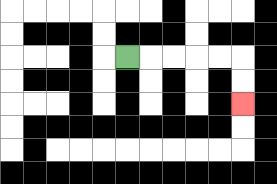{'start': '[5, 2]', 'end': '[10, 4]', 'path_directions': 'R,R,R,R,R,D,D', 'path_coordinates': '[[5, 2], [6, 2], [7, 2], [8, 2], [9, 2], [10, 2], [10, 3], [10, 4]]'}